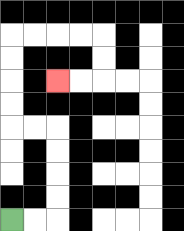{'start': '[0, 9]', 'end': '[2, 3]', 'path_directions': 'R,R,U,U,U,U,L,L,U,U,U,U,R,R,R,R,D,D,L,L', 'path_coordinates': '[[0, 9], [1, 9], [2, 9], [2, 8], [2, 7], [2, 6], [2, 5], [1, 5], [0, 5], [0, 4], [0, 3], [0, 2], [0, 1], [1, 1], [2, 1], [3, 1], [4, 1], [4, 2], [4, 3], [3, 3], [2, 3]]'}